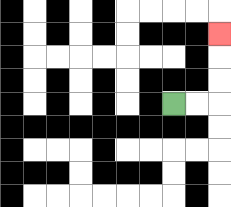{'start': '[7, 4]', 'end': '[9, 1]', 'path_directions': 'R,R,U,U,U', 'path_coordinates': '[[7, 4], [8, 4], [9, 4], [9, 3], [9, 2], [9, 1]]'}